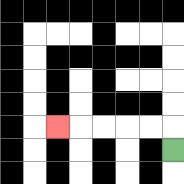{'start': '[7, 6]', 'end': '[2, 5]', 'path_directions': 'U,L,L,L,L,L', 'path_coordinates': '[[7, 6], [7, 5], [6, 5], [5, 5], [4, 5], [3, 5], [2, 5]]'}